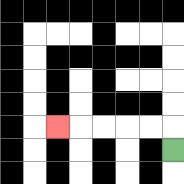{'start': '[7, 6]', 'end': '[2, 5]', 'path_directions': 'U,L,L,L,L,L', 'path_coordinates': '[[7, 6], [7, 5], [6, 5], [5, 5], [4, 5], [3, 5], [2, 5]]'}